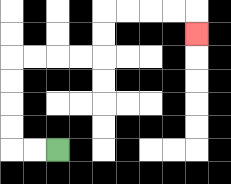{'start': '[2, 6]', 'end': '[8, 1]', 'path_directions': 'L,L,U,U,U,U,R,R,R,R,U,U,R,R,R,R,D', 'path_coordinates': '[[2, 6], [1, 6], [0, 6], [0, 5], [0, 4], [0, 3], [0, 2], [1, 2], [2, 2], [3, 2], [4, 2], [4, 1], [4, 0], [5, 0], [6, 0], [7, 0], [8, 0], [8, 1]]'}